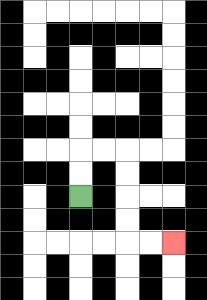{'start': '[3, 8]', 'end': '[7, 10]', 'path_directions': 'U,U,R,R,D,D,D,D,R,R', 'path_coordinates': '[[3, 8], [3, 7], [3, 6], [4, 6], [5, 6], [5, 7], [5, 8], [5, 9], [5, 10], [6, 10], [7, 10]]'}